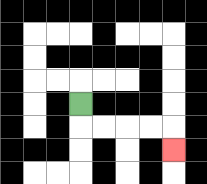{'start': '[3, 4]', 'end': '[7, 6]', 'path_directions': 'D,R,R,R,R,D', 'path_coordinates': '[[3, 4], [3, 5], [4, 5], [5, 5], [6, 5], [7, 5], [7, 6]]'}